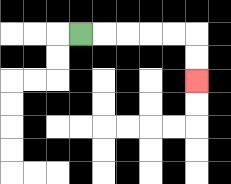{'start': '[3, 1]', 'end': '[8, 3]', 'path_directions': 'R,R,R,R,R,D,D', 'path_coordinates': '[[3, 1], [4, 1], [5, 1], [6, 1], [7, 1], [8, 1], [8, 2], [8, 3]]'}